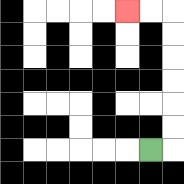{'start': '[6, 6]', 'end': '[5, 0]', 'path_directions': 'R,U,U,U,U,U,U,L,L', 'path_coordinates': '[[6, 6], [7, 6], [7, 5], [7, 4], [7, 3], [7, 2], [7, 1], [7, 0], [6, 0], [5, 0]]'}